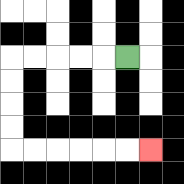{'start': '[5, 2]', 'end': '[6, 6]', 'path_directions': 'L,L,L,L,L,D,D,D,D,R,R,R,R,R,R', 'path_coordinates': '[[5, 2], [4, 2], [3, 2], [2, 2], [1, 2], [0, 2], [0, 3], [0, 4], [0, 5], [0, 6], [1, 6], [2, 6], [3, 6], [4, 6], [5, 6], [6, 6]]'}